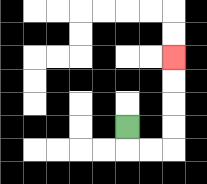{'start': '[5, 5]', 'end': '[7, 2]', 'path_directions': 'D,R,R,U,U,U,U', 'path_coordinates': '[[5, 5], [5, 6], [6, 6], [7, 6], [7, 5], [7, 4], [7, 3], [7, 2]]'}